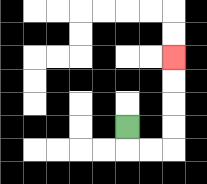{'start': '[5, 5]', 'end': '[7, 2]', 'path_directions': 'D,R,R,U,U,U,U', 'path_coordinates': '[[5, 5], [5, 6], [6, 6], [7, 6], [7, 5], [7, 4], [7, 3], [7, 2]]'}